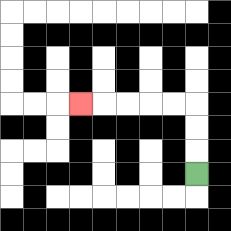{'start': '[8, 7]', 'end': '[3, 4]', 'path_directions': 'U,U,U,L,L,L,L,L', 'path_coordinates': '[[8, 7], [8, 6], [8, 5], [8, 4], [7, 4], [6, 4], [5, 4], [4, 4], [3, 4]]'}